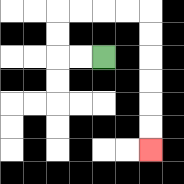{'start': '[4, 2]', 'end': '[6, 6]', 'path_directions': 'L,L,U,U,R,R,R,R,D,D,D,D,D,D', 'path_coordinates': '[[4, 2], [3, 2], [2, 2], [2, 1], [2, 0], [3, 0], [4, 0], [5, 0], [6, 0], [6, 1], [6, 2], [6, 3], [6, 4], [6, 5], [6, 6]]'}